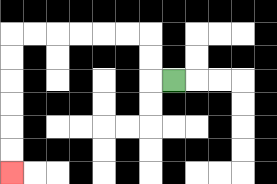{'start': '[7, 3]', 'end': '[0, 7]', 'path_directions': 'L,U,U,L,L,L,L,L,L,D,D,D,D,D,D', 'path_coordinates': '[[7, 3], [6, 3], [6, 2], [6, 1], [5, 1], [4, 1], [3, 1], [2, 1], [1, 1], [0, 1], [0, 2], [0, 3], [0, 4], [0, 5], [0, 6], [0, 7]]'}